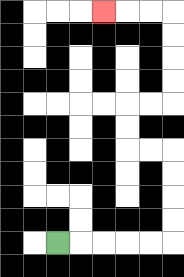{'start': '[2, 10]', 'end': '[4, 0]', 'path_directions': 'R,R,R,R,R,U,U,U,U,L,L,U,U,R,R,U,U,U,U,L,L,L', 'path_coordinates': '[[2, 10], [3, 10], [4, 10], [5, 10], [6, 10], [7, 10], [7, 9], [7, 8], [7, 7], [7, 6], [6, 6], [5, 6], [5, 5], [5, 4], [6, 4], [7, 4], [7, 3], [7, 2], [7, 1], [7, 0], [6, 0], [5, 0], [4, 0]]'}